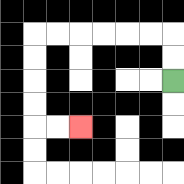{'start': '[7, 3]', 'end': '[3, 5]', 'path_directions': 'U,U,L,L,L,L,L,L,D,D,D,D,R,R', 'path_coordinates': '[[7, 3], [7, 2], [7, 1], [6, 1], [5, 1], [4, 1], [3, 1], [2, 1], [1, 1], [1, 2], [1, 3], [1, 4], [1, 5], [2, 5], [3, 5]]'}